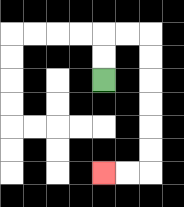{'start': '[4, 3]', 'end': '[4, 7]', 'path_directions': 'U,U,R,R,D,D,D,D,D,D,L,L', 'path_coordinates': '[[4, 3], [4, 2], [4, 1], [5, 1], [6, 1], [6, 2], [6, 3], [6, 4], [6, 5], [6, 6], [6, 7], [5, 7], [4, 7]]'}